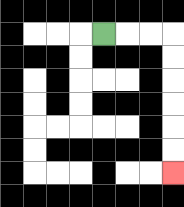{'start': '[4, 1]', 'end': '[7, 7]', 'path_directions': 'R,R,R,D,D,D,D,D,D', 'path_coordinates': '[[4, 1], [5, 1], [6, 1], [7, 1], [7, 2], [7, 3], [7, 4], [7, 5], [7, 6], [7, 7]]'}